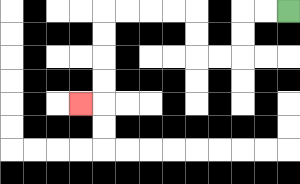{'start': '[12, 0]', 'end': '[3, 4]', 'path_directions': 'L,L,D,D,L,L,U,U,L,L,L,L,D,D,D,D,L', 'path_coordinates': '[[12, 0], [11, 0], [10, 0], [10, 1], [10, 2], [9, 2], [8, 2], [8, 1], [8, 0], [7, 0], [6, 0], [5, 0], [4, 0], [4, 1], [4, 2], [4, 3], [4, 4], [3, 4]]'}